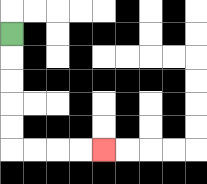{'start': '[0, 1]', 'end': '[4, 6]', 'path_directions': 'D,D,D,D,D,R,R,R,R', 'path_coordinates': '[[0, 1], [0, 2], [0, 3], [0, 4], [0, 5], [0, 6], [1, 6], [2, 6], [3, 6], [4, 6]]'}